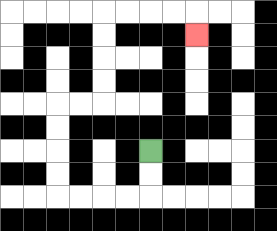{'start': '[6, 6]', 'end': '[8, 1]', 'path_directions': 'D,D,L,L,L,L,U,U,U,U,R,R,U,U,U,U,R,R,R,R,D', 'path_coordinates': '[[6, 6], [6, 7], [6, 8], [5, 8], [4, 8], [3, 8], [2, 8], [2, 7], [2, 6], [2, 5], [2, 4], [3, 4], [4, 4], [4, 3], [4, 2], [4, 1], [4, 0], [5, 0], [6, 0], [7, 0], [8, 0], [8, 1]]'}